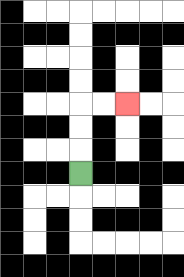{'start': '[3, 7]', 'end': '[5, 4]', 'path_directions': 'U,U,U,R,R', 'path_coordinates': '[[3, 7], [3, 6], [3, 5], [3, 4], [4, 4], [5, 4]]'}